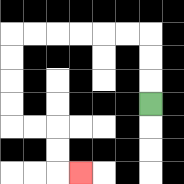{'start': '[6, 4]', 'end': '[3, 7]', 'path_directions': 'U,U,U,L,L,L,L,L,L,D,D,D,D,R,R,D,D,R', 'path_coordinates': '[[6, 4], [6, 3], [6, 2], [6, 1], [5, 1], [4, 1], [3, 1], [2, 1], [1, 1], [0, 1], [0, 2], [0, 3], [0, 4], [0, 5], [1, 5], [2, 5], [2, 6], [2, 7], [3, 7]]'}